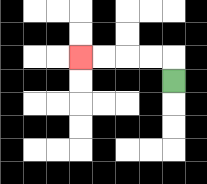{'start': '[7, 3]', 'end': '[3, 2]', 'path_directions': 'U,L,L,L,L', 'path_coordinates': '[[7, 3], [7, 2], [6, 2], [5, 2], [4, 2], [3, 2]]'}